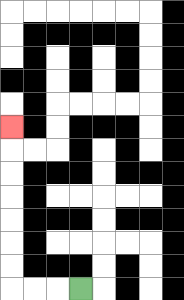{'start': '[3, 12]', 'end': '[0, 5]', 'path_directions': 'L,L,L,U,U,U,U,U,U,U', 'path_coordinates': '[[3, 12], [2, 12], [1, 12], [0, 12], [0, 11], [0, 10], [0, 9], [0, 8], [0, 7], [0, 6], [0, 5]]'}